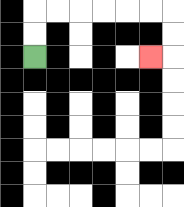{'start': '[1, 2]', 'end': '[6, 2]', 'path_directions': 'U,U,R,R,R,R,R,R,D,D,L', 'path_coordinates': '[[1, 2], [1, 1], [1, 0], [2, 0], [3, 0], [4, 0], [5, 0], [6, 0], [7, 0], [7, 1], [7, 2], [6, 2]]'}